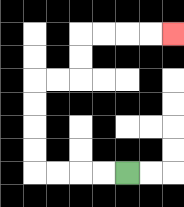{'start': '[5, 7]', 'end': '[7, 1]', 'path_directions': 'L,L,L,L,U,U,U,U,R,R,U,U,R,R,R,R', 'path_coordinates': '[[5, 7], [4, 7], [3, 7], [2, 7], [1, 7], [1, 6], [1, 5], [1, 4], [1, 3], [2, 3], [3, 3], [3, 2], [3, 1], [4, 1], [5, 1], [6, 1], [7, 1]]'}